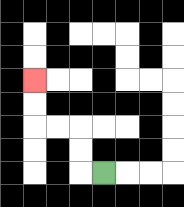{'start': '[4, 7]', 'end': '[1, 3]', 'path_directions': 'L,U,U,L,L,U,U', 'path_coordinates': '[[4, 7], [3, 7], [3, 6], [3, 5], [2, 5], [1, 5], [1, 4], [1, 3]]'}